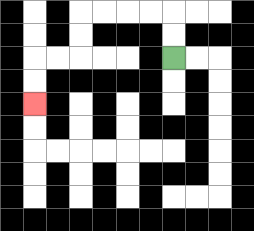{'start': '[7, 2]', 'end': '[1, 4]', 'path_directions': 'U,U,L,L,L,L,D,D,L,L,D,D', 'path_coordinates': '[[7, 2], [7, 1], [7, 0], [6, 0], [5, 0], [4, 0], [3, 0], [3, 1], [3, 2], [2, 2], [1, 2], [1, 3], [1, 4]]'}